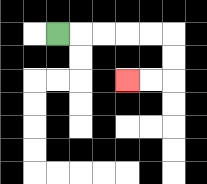{'start': '[2, 1]', 'end': '[5, 3]', 'path_directions': 'R,R,R,R,R,D,D,L,L', 'path_coordinates': '[[2, 1], [3, 1], [4, 1], [5, 1], [6, 1], [7, 1], [7, 2], [7, 3], [6, 3], [5, 3]]'}